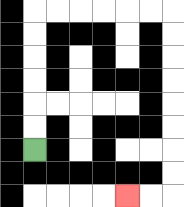{'start': '[1, 6]', 'end': '[5, 8]', 'path_directions': 'U,U,U,U,U,U,R,R,R,R,R,R,D,D,D,D,D,D,D,D,L,L', 'path_coordinates': '[[1, 6], [1, 5], [1, 4], [1, 3], [1, 2], [1, 1], [1, 0], [2, 0], [3, 0], [4, 0], [5, 0], [6, 0], [7, 0], [7, 1], [7, 2], [7, 3], [7, 4], [7, 5], [7, 6], [7, 7], [7, 8], [6, 8], [5, 8]]'}